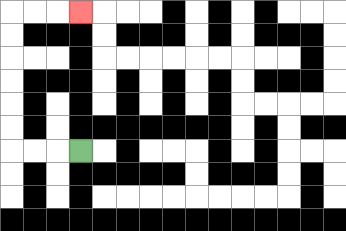{'start': '[3, 6]', 'end': '[3, 0]', 'path_directions': 'L,L,L,U,U,U,U,U,U,R,R,R', 'path_coordinates': '[[3, 6], [2, 6], [1, 6], [0, 6], [0, 5], [0, 4], [0, 3], [0, 2], [0, 1], [0, 0], [1, 0], [2, 0], [3, 0]]'}